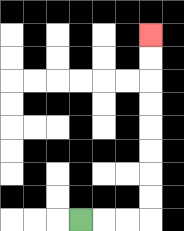{'start': '[3, 9]', 'end': '[6, 1]', 'path_directions': 'R,R,R,U,U,U,U,U,U,U,U', 'path_coordinates': '[[3, 9], [4, 9], [5, 9], [6, 9], [6, 8], [6, 7], [6, 6], [6, 5], [6, 4], [6, 3], [6, 2], [6, 1]]'}